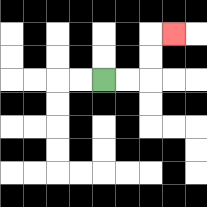{'start': '[4, 3]', 'end': '[7, 1]', 'path_directions': 'R,R,U,U,R', 'path_coordinates': '[[4, 3], [5, 3], [6, 3], [6, 2], [6, 1], [7, 1]]'}